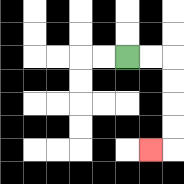{'start': '[5, 2]', 'end': '[6, 6]', 'path_directions': 'R,R,D,D,D,D,L', 'path_coordinates': '[[5, 2], [6, 2], [7, 2], [7, 3], [7, 4], [7, 5], [7, 6], [6, 6]]'}